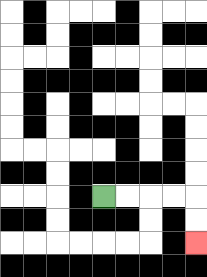{'start': '[4, 8]', 'end': '[8, 10]', 'path_directions': 'R,R,R,R,D,D', 'path_coordinates': '[[4, 8], [5, 8], [6, 8], [7, 8], [8, 8], [8, 9], [8, 10]]'}